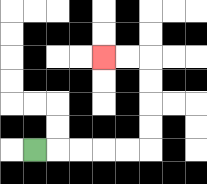{'start': '[1, 6]', 'end': '[4, 2]', 'path_directions': 'R,R,R,R,R,U,U,U,U,L,L', 'path_coordinates': '[[1, 6], [2, 6], [3, 6], [4, 6], [5, 6], [6, 6], [6, 5], [6, 4], [6, 3], [6, 2], [5, 2], [4, 2]]'}